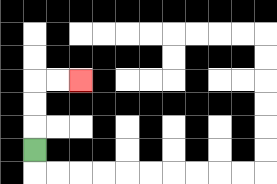{'start': '[1, 6]', 'end': '[3, 3]', 'path_directions': 'U,U,U,R,R', 'path_coordinates': '[[1, 6], [1, 5], [1, 4], [1, 3], [2, 3], [3, 3]]'}